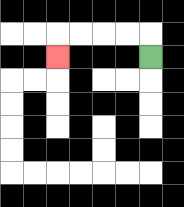{'start': '[6, 2]', 'end': '[2, 2]', 'path_directions': 'U,L,L,L,L,D', 'path_coordinates': '[[6, 2], [6, 1], [5, 1], [4, 1], [3, 1], [2, 1], [2, 2]]'}